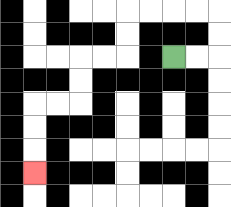{'start': '[7, 2]', 'end': '[1, 7]', 'path_directions': 'R,R,U,U,L,L,L,L,D,D,L,L,D,D,L,L,D,D,D', 'path_coordinates': '[[7, 2], [8, 2], [9, 2], [9, 1], [9, 0], [8, 0], [7, 0], [6, 0], [5, 0], [5, 1], [5, 2], [4, 2], [3, 2], [3, 3], [3, 4], [2, 4], [1, 4], [1, 5], [1, 6], [1, 7]]'}